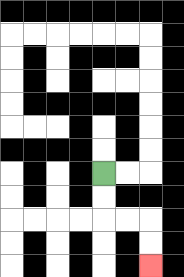{'start': '[4, 7]', 'end': '[6, 11]', 'path_directions': 'D,D,R,R,D,D', 'path_coordinates': '[[4, 7], [4, 8], [4, 9], [5, 9], [6, 9], [6, 10], [6, 11]]'}